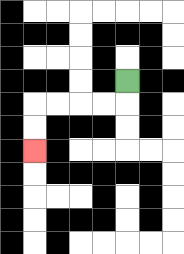{'start': '[5, 3]', 'end': '[1, 6]', 'path_directions': 'D,L,L,L,L,D,D', 'path_coordinates': '[[5, 3], [5, 4], [4, 4], [3, 4], [2, 4], [1, 4], [1, 5], [1, 6]]'}